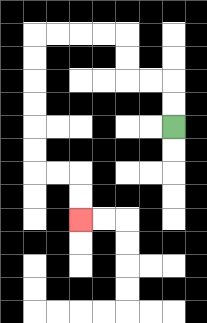{'start': '[7, 5]', 'end': '[3, 9]', 'path_directions': 'U,U,L,L,U,U,L,L,L,L,D,D,D,D,D,D,R,R,D,D', 'path_coordinates': '[[7, 5], [7, 4], [7, 3], [6, 3], [5, 3], [5, 2], [5, 1], [4, 1], [3, 1], [2, 1], [1, 1], [1, 2], [1, 3], [1, 4], [1, 5], [1, 6], [1, 7], [2, 7], [3, 7], [3, 8], [3, 9]]'}